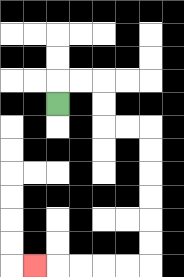{'start': '[2, 4]', 'end': '[1, 11]', 'path_directions': 'U,R,R,D,D,R,R,D,D,D,D,D,D,L,L,L,L,L', 'path_coordinates': '[[2, 4], [2, 3], [3, 3], [4, 3], [4, 4], [4, 5], [5, 5], [6, 5], [6, 6], [6, 7], [6, 8], [6, 9], [6, 10], [6, 11], [5, 11], [4, 11], [3, 11], [2, 11], [1, 11]]'}